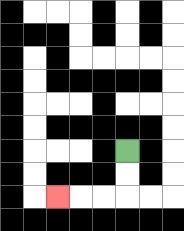{'start': '[5, 6]', 'end': '[2, 8]', 'path_directions': 'D,D,L,L,L', 'path_coordinates': '[[5, 6], [5, 7], [5, 8], [4, 8], [3, 8], [2, 8]]'}